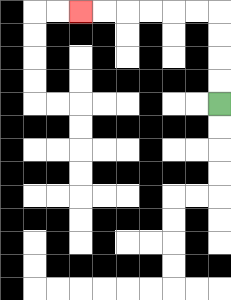{'start': '[9, 4]', 'end': '[3, 0]', 'path_directions': 'U,U,U,U,L,L,L,L,L,L', 'path_coordinates': '[[9, 4], [9, 3], [9, 2], [9, 1], [9, 0], [8, 0], [7, 0], [6, 0], [5, 0], [4, 0], [3, 0]]'}